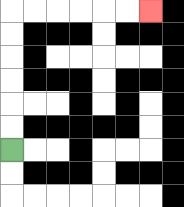{'start': '[0, 6]', 'end': '[6, 0]', 'path_directions': 'U,U,U,U,U,U,R,R,R,R,R,R', 'path_coordinates': '[[0, 6], [0, 5], [0, 4], [0, 3], [0, 2], [0, 1], [0, 0], [1, 0], [2, 0], [3, 0], [4, 0], [5, 0], [6, 0]]'}